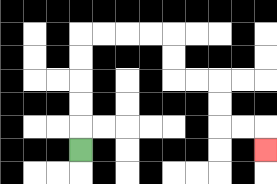{'start': '[3, 6]', 'end': '[11, 6]', 'path_directions': 'U,U,U,U,U,R,R,R,R,D,D,R,R,D,D,R,R,D', 'path_coordinates': '[[3, 6], [3, 5], [3, 4], [3, 3], [3, 2], [3, 1], [4, 1], [5, 1], [6, 1], [7, 1], [7, 2], [7, 3], [8, 3], [9, 3], [9, 4], [9, 5], [10, 5], [11, 5], [11, 6]]'}